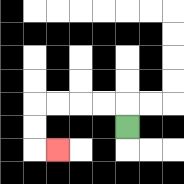{'start': '[5, 5]', 'end': '[2, 6]', 'path_directions': 'U,L,L,L,L,D,D,R', 'path_coordinates': '[[5, 5], [5, 4], [4, 4], [3, 4], [2, 4], [1, 4], [1, 5], [1, 6], [2, 6]]'}